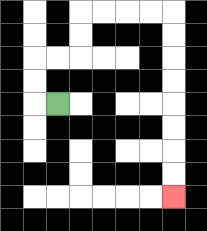{'start': '[2, 4]', 'end': '[7, 8]', 'path_directions': 'L,U,U,R,R,U,U,R,R,R,R,D,D,D,D,D,D,D,D', 'path_coordinates': '[[2, 4], [1, 4], [1, 3], [1, 2], [2, 2], [3, 2], [3, 1], [3, 0], [4, 0], [5, 0], [6, 0], [7, 0], [7, 1], [7, 2], [7, 3], [7, 4], [7, 5], [7, 6], [7, 7], [7, 8]]'}